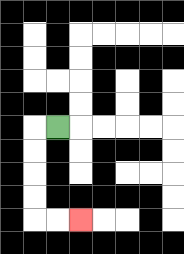{'start': '[2, 5]', 'end': '[3, 9]', 'path_directions': 'L,D,D,D,D,R,R', 'path_coordinates': '[[2, 5], [1, 5], [1, 6], [1, 7], [1, 8], [1, 9], [2, 9], [3, 9]]'}